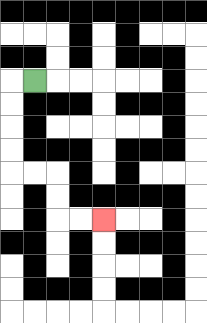{'start': '[1, 3]', 'end': '[4, 9]', 'path_directions': 'L,D,D,D,D,R,R,D,D,R,R', 'path_coordinates': '[[1, 3], [0, 3], [0, 4], [0, 5], [0, 6], [0, 7], [1, 7], [2, 7], [2, 8], [2, 9], [3, 9], [4, 9]]'}